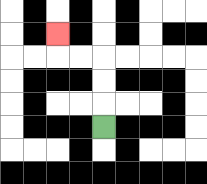{'start': '[4, 5]', 'end': '[2, 1]', 'path_directions': 'U,U,U,L,L,U', 'path_coordinates': '[[4, 5], [4, 4], [4, 3], [4, 2], [3, 2], [2, 2], [2, 1]]'}